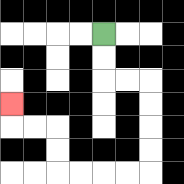{'start': '[4, 1]', 'end': '[0, 4]', 'path_directions': 'D,D,R,R,D,D,D,D,L,L,L,L,U,U,L,L,U', 'path_coordinates': '[[4, 1], [4, 2], [4, 3], [5, 3], [6, 3], [6, 4], [6, 5], [6, 6], [6, 7], [5, 7], [4, 7], [3, 7], [2, 7], [2, 6], [2, 5], [1, 5], [0, 5], [0, 4]]'}